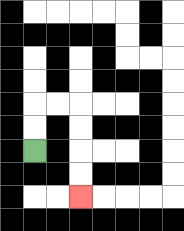{'start': '[1, 6]', 'end': '[3, 8]', 'path_directions': 'U,U,R,R,D,D,D,D', 'path_coordinates': '[[1, 6], [1, 5], [1, 4], [2, 4], [3, 4], [3, 5], [3, 6], [3, 7], [3, 8]]'}